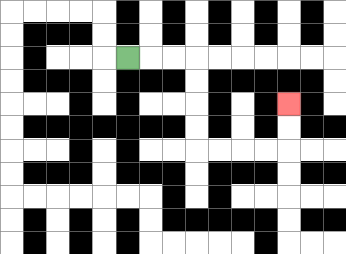{'start': '[5, 2]', 'end': '[12, 4]', 'path_directions': 'R,R,R,D,D,D,D,R,R,R,R,U,U', 'path_coordinates': '[[5, 2], [6, 2], [7, 2], [8, 2], [8, 3], [8, 4], [8, 5], [8, 6], [9, 6], [10, 6], [11, 6], [12, 6], [12, 5], [12, 4]]'}